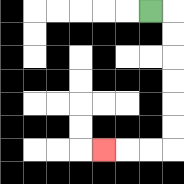{'start': '[6, 0]', 'end': '[4, 6]', 'path_directions': 'R,D,D,D,D,D,D,L,L,L', 'path_coordinates': '[[6, 0], [7, 0], [7, 1], [7, 2], [7, 3], [7, 4], [7, 5], [7, 6], [6, 6], [5, 6], [4, 6]]'}